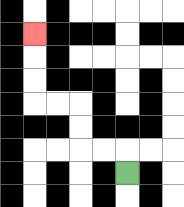{'start': '[5, 7]', 'end': '[1, 1]', 'path_directions': 'U,L,L,U,U,L,L,U,U,U', 'path_coordinates': '[[5, 7], [5, 6], [4, 6], [3, 6], [3, 5], [3, 4], [2, 4], [1, 4], [1, 3], [1, 2], [1, 1]]'}